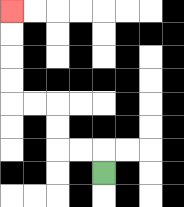{'start': '[4, 7]', 'end': '[0, 0]', 'path_directions': 'U,L,L,U,U,L,L,U,U,U,U', 'path_coordinates': '[[4, 7], [4, 6], [3, 6], [2, 6], [2, 5], [2, 4], [1, 4], [0, 4], [0, 3], [0, 2], [0, 1], [0, 0]]'}